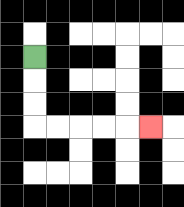{'start': '[1, 2]', 'end': '[6, 5]', 'path_directions': 'D,D,D,R,R,R,R,R', 'path_coordinates': '[[1, 2], [1, 3], [1, 4], [1, 5], [2, 5], [3, 5], [4, 5], [5, 5], [6, 5]]'}